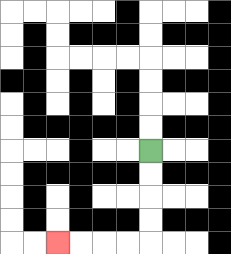{'start': '[6, 6]', 'end': '[2, 10]', 'path_directions': 'D,D,D,D,L,L,L,L', 'path_coordinates': '[[6, 6], [6, 7], [6, 8], [6, 9], [6, 10], [5, 10], [4, 10], [3, 10], [2, 10]]'}